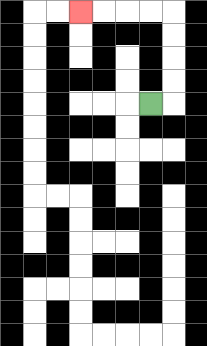{'start': '[6, 4]', 'end': '[3, 0]', 'path_directions': 'R,U,U,U,U,L,L,L,L', 'path_coordinates': '[[6, 4], [7, 4], [7, 3], [7, 2], [7, 1], [7, 0], [6, 0], [5, 0], [4, 0], [3, 0]]'}